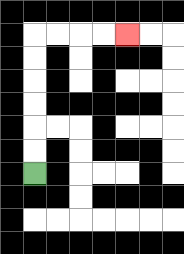{'start': '[1, 7]', 'end': '[5, 1]', 'path_directions': 'U,U,U,U,U,U,R,R,R,R', 'path_coordinates': '[[1, 7], [1, 6], [1, 5], [1, 4], [1, 3], [1, 2], [1, 1], [2, 1], [3, 1], [4, 1], [5, 1]]'}